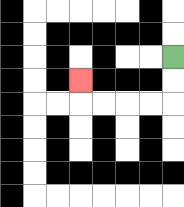{'start': '[7, 2]', 'end': '[3, 3]', 'path_directions': 'D,D,L,L,L,L,U', 'path_coordinates': '[[7, 2], [7, 3], [7, 4], [6, 4], [5, 4], [4, 4], [3, 4], [3, 3]]'}